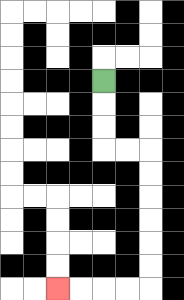{'start': '[4, 3]', 'end': '[2, 12]', 'path_directions': 'D,D,D,R,R,D,D,D,D,D,D,L,L,L,L', 'path_coordinates': '[[4, 3], [4, 4], [4, 5], [4, 6], [5, 6], [6, 6], [6, 7], [6, 8], [6, 9], [6, 10], [6, 11], [6, 12], [5, 12], [4, 12], [3, 12], [2, 12]]'}